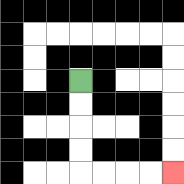{'start': '[3, 3]', 'end': '[7, 7]', 'path_directions': 'D,D,D,D,R,R,R,R', 'path_coordinates': '[[3, 3], [3, 4], [3, 5], [3, 6], [3, 7], [4, 7], [5, 7], [6, 7], [7, 7]]'}